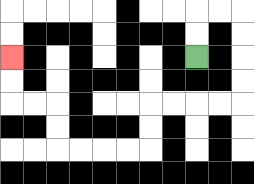{'start': '[8, 2]', 'end': '[0, 2]', 'path_directions': 'U,U,R,R,D,D,D,D,L,L,L,L,D,D,L,L,L,L,U,U,L,L,U,U', 'path_coordinates': '[[8, 2], [8, 1], [8, 0], [9, 0], [10, 0], [10, 1], [10, 2], [10, 3], [10, 4], [9, 4], [8, 4], [7, 4], [6, 4], [6, 5], [6, 6], [5, 6], [4, 6], [3, 6], [2, 6], [2, 5], [2, 4], [1, 4], [0, 4], [0, 3], [0, 2]]'}